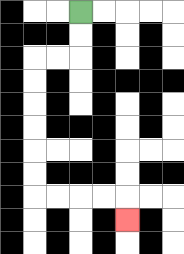{'start': '[3, 0]', 'end': '[5, 9]', 'path_directions': 'D,D,L,L,D,D,D,D,D,D,R,R,R,R,D', 'path_coordinates': '[[3, 0], [3, 1], [3, 2], [2, 2], [1, 2], [1, 3], [1, 4], [1, 5], [1, 6], [1, 7], [1, 8], [2, 8], [3, 8], [4, 8], [5, 8], [5, 9]]'}